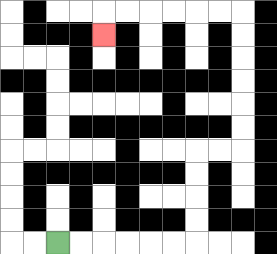{'start': '[2, 10]', 'end': '[4, 1]', 'path_directions': 'R,R,R,R,R,R,U,U,U,U,R,R,U,U,U,U,U,U,L,L,L,L,L,L,D', 'path_coordinates': '[[2, 10], [3, 10], [4, 10], [5, 10], [6, 10], [7, 10], [8, 10], [8, 9], [8, 8], [8, 7], [8, 6], [9, 6], [10, 6], [10, 5], [10, 4], [10, 3], [10, 2], [10, 1], [10, 0], [9, 0], [8, 0], [7, 0], [6, 0], [5, 0], [4, 0], [4, 1]]'}